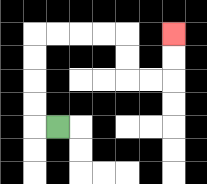{'start': '[2, 5]', 'end': '[7, 1]', 'path_directions': 'L,U,U,U,U,R,R,R,R,D,D,R,R,U,U', 'path_coordinates': '[[2, 5], [1, 5], [1, 4], [1, 3], [1, 2], [1, 1], [2, 1], [3, 1], [4, 1], [5, 1], [5, 2], [5, 3], [6, 3], [7, 3], [7, 2], [7, 1]]'}